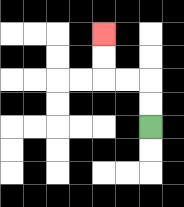{'start': '[6, 5]', 'end': '[4, 1]', 'path_directions': 'U,U,L,L,U,U', 'path_coordinates': '[[6, 5], [6, 4], [6, 3], [5, 3], [4, 3], [4, 2], [4, 1]]'}